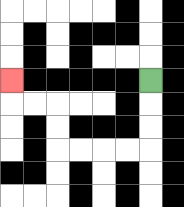{'start': '[6, 3]', 'end': '[0, 3]', 'path_directions': 'D,D,D,L,L,L,L,U,U,L,L,U', 'path_coordinates': '[[6, 3], [6, 4], [6, 5], [6, 6], [5, 6], [4, 6], [3, 6], [2, 6], [2, 5], [2, 4], [1, 4], [0, 4], [0, 3]]'}